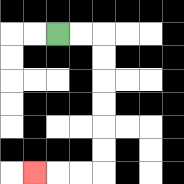{'start': '[2, 1]', 'end': '[1, 7]', 'path_directions': 'R,R,D,D,D,D,D,D,L,L,L', 'path_coordinates': '[[2, 1], [3, 1], [4, 1], [4, 2], [4, 3], [4, 4], [4, 5], [4, 6], [4, 7], [3, 7], [2, 7], [1, 7]]'}